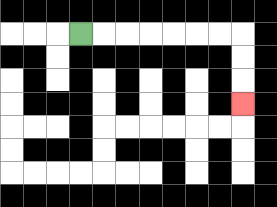{'start': '[3, 1]', 'end': '[10, 4]', 'path_directions': 'R,R,R,R,R,R,R,D,D,D', 'path_coordinates': '[[3, 1], [4, 1], [5, 1], [6, 1], [7, 1], [8, 1], [9, 1], [10, 1], [10, 2], [10, 3], [10, 4]]'}